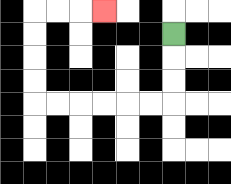{'start': '[7, 1]', 'end': '[4, 0]', 'path_directions': 'D,D,D,L,L,L,L,L,L,U,U,U,U,R,R,R', 'path_coordinates': '[[7, 1], [7, 2], [7, 3], [7, 4], [6, 4], [5, 4], [4, 4], [3, 4], [2, 4], [1, 4], [1, 3], [1, 2], [1, 1], [1, 0], [2, 0], [3, 0], [4, 0]]'}